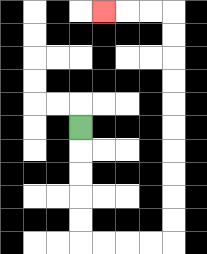{'start': '[3, 5]', 'end': '[4, 0]', 'path_directions': 'D,D,D,D,D,R,R,R,R,U,U,U,U,U,U,U,U,U,U,L,L,L', 'path_coordinates': '[[3, 5], [3, 6], [3, 7], [3, 8], [3, 9], [3, 10], [4, 10], [5, 10], [6, 10], [7, 10], [7, 9], [7, 8], [7, 7], [7, 6], [7, 5], [7, 4], [7, 3], [7, 2], [7, 1], [7, 0], [6, 0], [5, 0], [4, 0]]'}